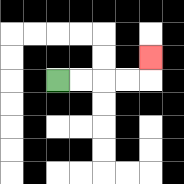{'start': '[2, 3]', 'end': '[6, 2]', 'path_directions': 'R,R,R,R,U', 'path_coordinates': '[[2, 3], [3, 3], [4, 3], [5, 3], [6, 3], [6, 2]]'}